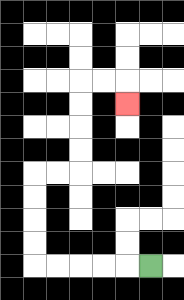{'start': '[6, 11]', 'end': '[5, 4]', 'path_directions': 'L,L,L,L,L,U,U,U,U,R,R,U,U,U,U,R,R,D', 'path_coordinates': '[[6, 11], [5, 11], [4, 11], [3, 11], [2, 11], [1, 11], [1, 10], [1, 9], [1, 8], [1, 7], [2, 7], [3, 7], [3, 6], [3, 5], [3, 4], [3, 3], [4, 3], [5, 3], [5, 4]]'}